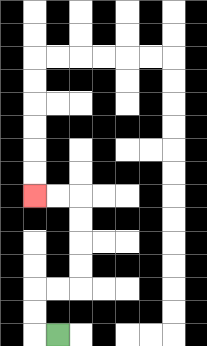{'start': '[2, 14]', 'end': '[1, 8]', 'path_directions': 'L,U,U,R,R,U,U,U,U,L,L', 'path_coordinates': '[[2, 14], [1, 14], [1, 13], [1, 12], [2, 12], [3, 12], [3, 11], [3, 10], [3, 9], [3, 8], [2, 8], [1, 8]]'}